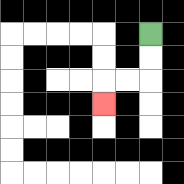{'start': '[6, 1]', 'end': '[4, 4]', 'path_directions': 'D,D,L,L,D', 'path_coordinates': '[[6, 1], [6, 2], [6, 3], [5, 3], [4, 3], [4, 4]]'}